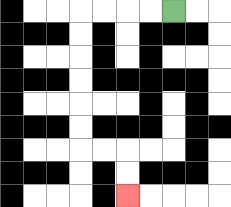{'start': '[7, 0]', 'end': '[5, 8]', 'path_directions': 'L,L,L,L,D,D,D,D,D,D,R,R,D,D', 'path_coordinates': '[[7, 0], [6, 0], [5, 0], [4, 0], [3, 0], [3, 1], [3, 2], [3, 3], [3, 4], [3, 5], [3, 6], [4, 6], [5, 6], [5, 7], [5, 8]]'}